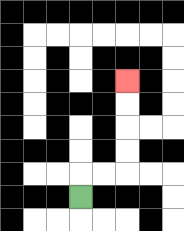{'start': '[3, 8]', 'end': '[5, 3]', 'path_directions': 'U,R,R,U,U,U,U', 'path_coordinates': '[[3, 8], [3, 7], [4, 7], [5, 7], [5, 6], [5, 5], [5, 4], [5, 3]]'}